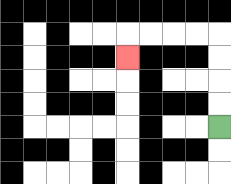{'start': '[9, 5]', 'end': '[5, 2]', 'path_directions': 'U,U,U,U,L,L,L,L,D', 'path_coordinates': '[[9, 5], [9, 4], [9, 3], [9, 2], [9, 1], [8, 1], [7, 1], [6, 1], [5, 1], [5, 2]]'}